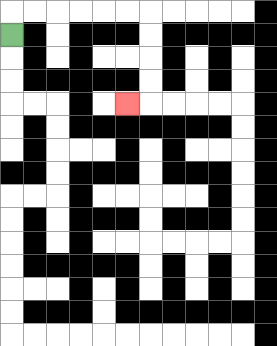{'start': '[0, 1]', 'end': '[5, 4]', 'path_directions': 'U,R,R,R,R,R,R,D,D,D,D,L', 'path_coordinates': '[[0, 1], [0, 0], [1, 0], [2, 0], [3, 0], [4, 0], [5, 0], [6, 0], [6, 1], [6, 2], [6, 3], [6, 4], [5, 4]]'}